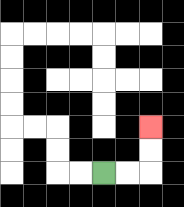{'start': '[4, 7]', 'end': '[6, 5]', 'path_directions': 'R,R,U,U', 'path_coordinates': '[[4, 7], [5, 7], [6, 7], [6, 6], [6, 5]]'}